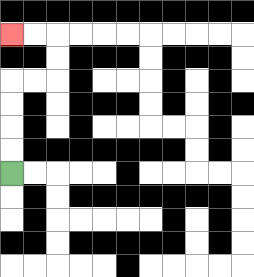{'start': '[0, 7]', 'end': '[0, 1]', 'path_directions': 'U,U,U,U,R,R,U,U,L,L', 'path_coordinates': '[[0, 7], [0, 6], [0, 5], [0, 4], [0, 3], [1, 3], [2, 3], [2, 2], [2, 1], [1, 1], [0, 1]]'}